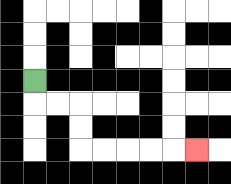{'start': '[1, 3]', 'end': '[8, 6]', 'path_directions': 'D,R,R,D,D,R,R,R,R,R', 'path_coordinates': '[[1, 3], [1, 4], [2, 4], [3, 4], [3, 5], [3, 6], [4, 6], [5, 6], [6, 6], [7, 6], [8, 6]]'}